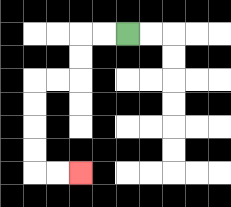{'start': '[5, 1]', 'end': '[3, 7]', 'path_directions': 'L,L,D,D,L,L,D,D,D,D,R,R', 'path_coordinates': '[[5, 1], [4, 1], [3, 1], [3, 2], [3, 3], [2, 3], [1, 3], [1, 4], [1, 5], [1, 6], [1, 7], [2, 7], [3, 7]]'}